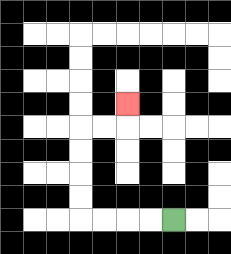{'start': '[7, 9]', 'end': '[5, 4]', 'path_directions': 'L,L,L,L,U,U,U,U,R,R,U', 'path_coordinates': '[[7, 9], [6, 9], [5, 9], [4, 9], [3, 9], [3, 8], [3, 7], [3, 6], [3, 5], [4, 5], [5, 5], [5, 4]]'}